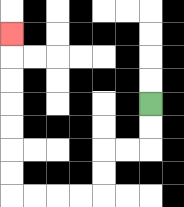{'start': '[6, 4]', 'end': '[0, 1]', 'path_directions': 'D,D,L,L,D,D,L,L,L,L,U,U,U,U,U,U,U', 'path_coordinates': '[[6, 4], [6, 5], [6, 6], [5, 6], [4, 6], [4, 7], [4, 8], [3, 8], [2, 8], [1, 8], [0, 8], [0, 7], [0, 6], [0, 5], [0, 4], [0, 3], [0, 2], [0, 1]]'}